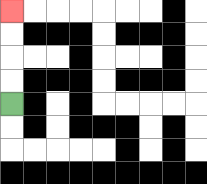{'start': '[0, 4]', 'end': '[0, 0]', 'path_directions': 'U,U,U,U', 'path_coordinates': '[[0, 4], [0, 3], [0, 2], [0, 1], [0, 0]]'}